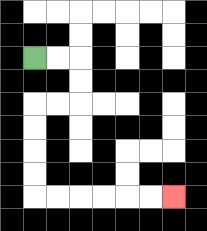{'start': '[1, 2]', 'end': '[7, 8]', 'path_directions': 'R,R,D,D,L,L,D,D,D,D,R,R,R,R,R,R', 'path_coordinates': '[[1, 2], [2, 2], [3, 2], [3, 3], [3, 4], [2, 4], [1, 4], [1, 5], [1, 6], [1, 7], [1, 8], [2, 8], [3, 8], [4, 8], [5, 8], [6, 8], [7, 8]]'}